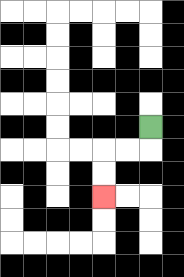{'start': '[6, 5]', 'end': '[4, 8]', 'path_directions': 'D,L,L,D,D', 'path_coordinates': '[[6, 5], [6, 6], [5, 6], [4, 6], [4, 7], [4, 8]]'}